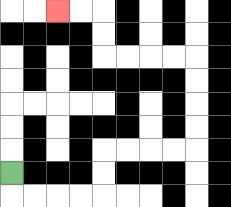{'start': '[0, 7]', 'end': '[2, 0]', 'path_directions': 'D,R,R,R,R,U,U,R,R,R,R,U,U,U,U,L,L,L,L,U,U,L,L', 'path_coordinates': '[[0, 7], [0, 8], [1, 8], [2, 8], [3, 8], [4, 8], [4, 7], [4, 6], [5, 6], [6, 6], [7, 6], [8, 6], [8, 5], [8, 4], [8, 3], [8, 2], [7, 2], [6, 2], [5, 2], [4, 2], [4, 1], [4, 0], [3, 0], [2, 0]]'}